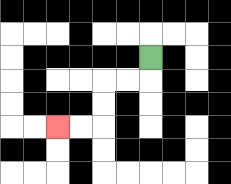{'start': '[6, 2]', 'end': '[2, 5]', 'path_directions': 'D,L,L,D,D,L,L', 'path_coordinates': '[[6, 2], [6, 3], [5, 3], [4, 3], [4, 4], [4, 5], [3, 5], [2, 5]]'}